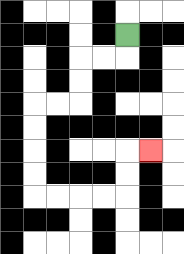{'start': '[5, 1]', 'end': '[6, 6]', 'path_directions': 'D,L,L,D,D,L,L,D,D,D,D,R,R,R,R,U,U,R', 'path_coordinates': '[[5, 1], [5, 2], [4, 2], [3, 2], [3, 3], [3, 4], [2, 4], [1, 4], [1, 5], [1, 6], [1, 7], [1, 8], [2, 8], [3, 8], [4, 8], [5, 8], [5, 7], [5, 6], [6, 6]]'}